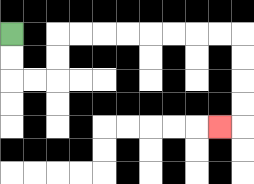{'start': '[0, 1]', 'end': '[9, 5]', 'path_directions': 'D,D,R,R,U,U,R,R,R,R,R,R,R,R,D,D,D,D,L', 'path_coordinates': '[[0, 1], [0, 2], [0, 3], [1, 3], [2, 3], [2, 2], [2, 1], [3, 1], [4, 1], [5, 1], [6, 1], [7, 1], [8, 1], [9, 1], [10, 1], [10, 2], [10, 3], [10, 4], [10, 5], [9, 5]]'}